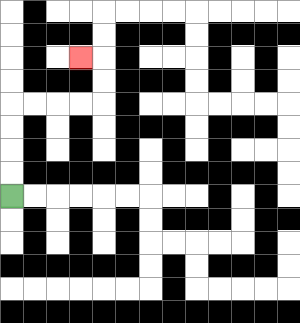{'start': '[0, 8]', 'end': '[3, 2]', 'path_directions': 'U,U,U,U,R,R,R,R,U,U,L', 'path_coordinates': '[[0, 8], [0, 7], [0, 6], [0, 5], [0, 4], [1, 4], [2, 4], [3, 4], [4, 4], [4, 3], [4, 2], [3, 2]]'}